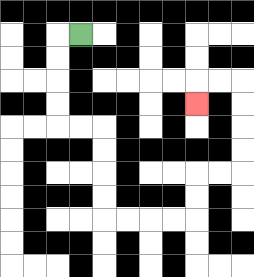{'start': '[3, 1]', 'end': '[8, 4]', 'path_directions': 'L,D,D,D,D,R,R,D,D,D,D,R,R,R,R,U,U,R,R,U,U,U,U,L,L,D', 'path_coordinates': '[[3, 1], [2, 1], [2, 2], [2, 3], [2, 4], [2, 5], [3, 5], [4, 5], [4, 6], [4, 7], [4, 8], [4, 9], [5, 9], [6, 9], [7, 9], [8, 9], [8, 8], [8, 7], [9, 7], [10, 7], [10, 6], [10, 5], [10, 4], [10, 3], [9, 3], [8, 3], [8, 4]]'}